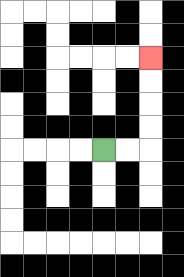{'start': '[4, 6]', 'end': '[6, 2]', 'path_directions': 'R,R,U,U,U,U', 'path_coordinates': '[[4, 6], [5, 6], [6, 6], [6, 5], [6, 4], [6, 3], [6, 2]]'}